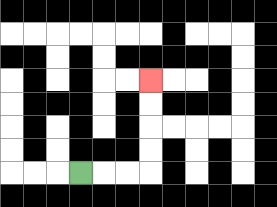{'start': '[3, 7]', 'end': '[6, 3]', 'path_directions': 'R,R,R,U,U,U,U', 'path_coordinates': '[[3, 7], [4, 7], [5, 7], [6, 7], [6, 6], [6, 5], [6, 4], [6, 3]]'}